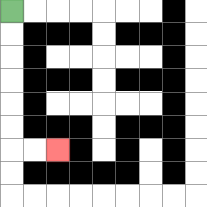{'start': '[0, 0]', 'end': '[2, 6]', 'path_directions': 'D,D,D,D,D,D,R,R', 'path_coordinates': '[[0, 0], [0, 1], [0, 2], [0, 3], [0, 4], [0, 5], [0, 6], [1, 6], [2, 6]]'}